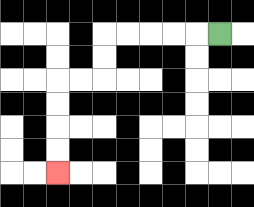{'start': '[9, 1]', 'end': '[2, 7]', 'path_directions': 'L,L,L,L,L,D,D,L,L,D,D,D,D', 'path_coordinates': '[[9, 1], [8, 1], [7, 1], [6, 1], [5, 1], [4, 1], [4, 2], [4, 3], [3, 3], [2, 3], [2, 4], [2, 5], [2, 6], [2, 7]]'}